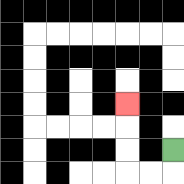{'start': '[7, 6]', 'end': '[5, 4]', 'path_directions': 'D,L,L,U,U,U', 'path_coordinates': '[[7, 6], [7, 7], [6, 7], [5, 7], [5, 6], [5, 5], [5, 4]]'}